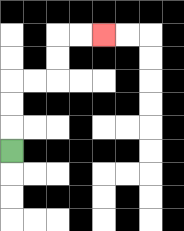{'start': '[0, 6]', 'end': '[4, 1]', 'path_directions': 'U,U,U,R,R,U,U,R,R', 'path_coordinates': '[[0, 6], [0, 5], [0, 4], [0, 3], [1, 3], [2, 3], [2, 2], [2, 1], [3, 1], [4, 1]]'}